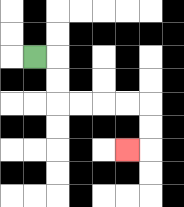{'start': '[1, 2]', 'end': '[5, 6]', 'path_directions': 'R,D,D,R,R,R,R,D,D,L', 'path_coordinates': '[[1, 2], [2, 2], [2, 3], [2, 4], [3, 4], [4, 4], [5, 4], [6, 4], [6, 5], [6, 6], [5, 6]]'}